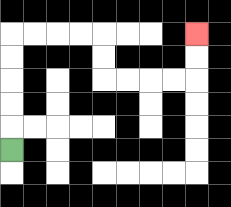{'start': '[0, 6]', 'end': '[8, 1]', 'path_directions': 'U,U,U,U,U,R,R,R,R,D,D,R,R,R,R,U,U', 'path_coordinates': '[[0, 6], [0, 5], [0, 4], [0, 3], [0, 2], [0, 1], [1, 1], [2, 1], [3, 1], [4, 1], [4, 2], [4, 3], [5, 3], [6, 3], [7, 3], [8, 3], [8, 2], [8, 1]]'}